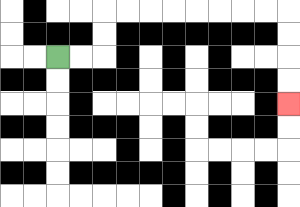{'start': '[2, 2]', 'end': '[12, 4]', 'path_directions': 'R,R,U,U,R,R,R,R,R,R,R,R,D,D,D,D', 'path_coordinates': '[[2, 2], [3, 2], [4, 2], [4, 1], [4, 0], [5, 0], [6, 0], [7, 0], [8, 0], [9, 0], [10, 0], [11, 0], [12, 0], [12, 1], [12, 2], [12, 3], [12, 4]]'}